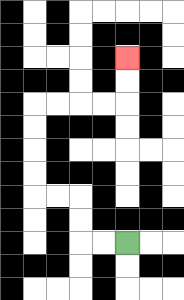{'start': '[5, 10]', 'end': '[5, 2]', 'path_directions': 'L,L,U,U,L,L,U,U,U,U,R,R,R,R,U,U', 'path_coordinates': '[[5, 10], [4, 10], [3, 10], [3, 9], [3, 8], [2, 8], [1, 8], [1, 7], [1, 6], [1, 5], [1, 4], [2, 4], [3, 4], [4, 4], [5, 4], [5, 3], [5, 2]]'}